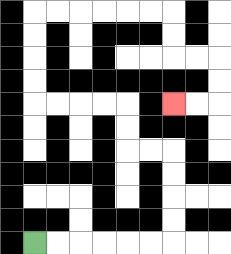{'start': '[1, 10]', 'end': '[7, 4]', 'path_directions': 'R,R,R,R,R,R,U,U,U,U,L,L,U,U,L,L,L,L,U,U,U,U,R,R,R,R,R,R,D,D,R,R,D,D,L,L', 'path_coordinates': '[[1, 10], [2, 10], [3, 10], [4, 10], [5, 10], [6, 10], [7, 10], [7, 9], [7, 8], [7, 7], [7, 6], [6, 6], [5, 6], [5, 5], [5, 4], [4, 4], [3, 4], [2, 4], [1, 4], [1, 3], [1, 2], [1, 1], [1, 0], [2, 0], [3, 0], [4, 0], [5, 0], [6, 0], [7, 0], [7, 1], [7, 2], [8, 2], [9, 2], [9, 3], [9, 4], [8, 4], [7, 4]]'}